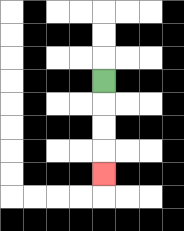{'start': '[4, 3]', 'end': '[4, 7]', 'path_directions': 'D,D,D,D', 'path_coordinates': '[[4, 3], [4, 4], [4, 5], [4, 6], [4, 7]]'}